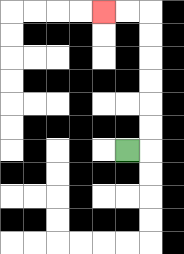{'start': '[5, 6]', 'end': '[4, 0]', 'path_directions': 'R,U,U,U,U,U,U,L,L', 'path_coordinates': '[[5, 6], [6, 6], [6, 5], [6, 4], [6, 3], [6, 2], [6, 1], [6, 0], [5, 0], [4, 0]]'}